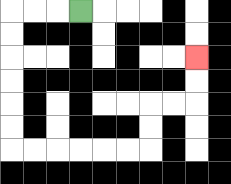{'start': '[3, 0]', 'end': '[8, 2]', 'path_directions': 'L,L,L,D,D,D,D,D,D,R,R,R,R,R,R,U,U,R,R,U,U', 'path_coordinates': '[[3, 0], [2, 0], [1, 0], [0, 0], [0, 1], [0, 2], [0, 3], [0, 4], [0, 5], [0, 6], [1, 6], [2, 6], [3, 6], [4, 6], [5, 6], [6, 6], [6, 5], [6, 4], [7, 4], [8, 4], [8, 3], [8, 2]]'}